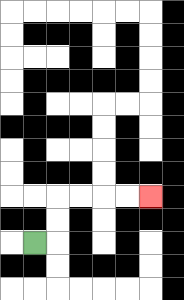{'start': '[1, 10]', 'end': '[6, 8]', 'path_directions': 'R,U,U,R,R,R,R', 'path_coordinates': '[[1, 10], [2, 10], [2, 9], [2, 8], [3, 8], [4, 8], [5, 8], [6, 8]]'}